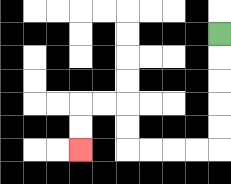{'start': '[9, 1]', 'end': '[3, 6]', 'path_directions': 'D,D,D,D,D,L,L,L,L,U,U,L,L,D,D', 'path_coordinates': '[[9, 1], [9, 2], [9, 3], [9, 4], [9, 5], [9, 6], [8, 6], [7, 6], [6, 6], [5, 6], [5, 5], [5, 4], [4, 4], [3, 4], [3, 5], [3, 6]]'}